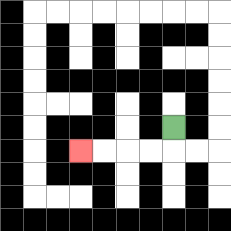{'start': '[7, 5]', 'end': '[3, 6]', 'path_directions': 'D,L,L,L,L', 'path_coordinates': '[[7, 5], [7, 6], [6, 6], [5, 6], [4, 6], [3, 6]]'}